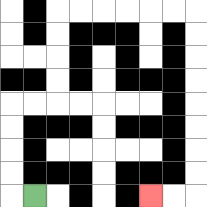{'start': '[1, 8]', 'end': '[6, 8]', 'path_directions': 'L,U,U,U,U,R,R,U,U,U,U,R,R,R,R,R,R,D,D,D,D,D,D,D,D,L,L', 'path_coordinates': '[[1, 8], [0, 8], [0, 7], [0, 6], [0, 5], [0, 4], [1, 4], [2, 4], [2, 3], [2, 2], [2, 1], [2, 0], [3, 0], [4, 0], [5, 0], [6, 0], [7, 0], [8, 0], [8, 1], [8, 2], [8, 3], [8, 4], [8, 5], [8, 6], [8, 7], [8, 8], [7, 8], [6, 8]]'}